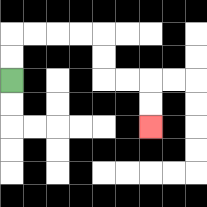{'start': '[0, 3]', 'end': '[6, 5]', 'path_directions': 'U,U,R,R,R,R,D,D,R,R,D,D', 'path_coordinates': '[[0, 3], [0, 2], [0, 1], [1, 1], [2, 1], [3, 1], [4, 1], [4, 2], [4, 3], [5, 3], [6, 3], [6, 4], [6, 5]]'}